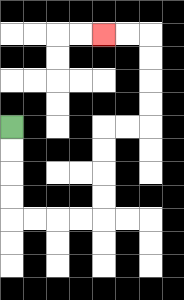{'start': '[0, 5]', 'end': '[4, 1]', 'path_directions': 'D,D,D,D,R,R,R,R,U,U,U,U,R,R,U,U,U,U,L,L', 'path_coordinates': '[[0, 5], [0, 6], [0, 7], [0, 8], [0, 9], [1, 9], [2, 9], [3, 9], [4, 9], [4, 8], [4, 7], [4, 6], [4, 5], [5, 5], [6, 5], [6, 4], [6, 3], [6, 2], [6, 1], [5, 1], [4, 1]]'}